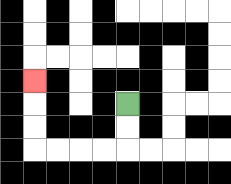{'start': '[5, 4]', 'end': '[1, 3]', 'path_directions': 'D,D,L,L,L,L,U,U,U', 'path_coordinates': '[[5, 4], [5, 5], [5, 6], [4, 6], [3, 6], [2, 6], [1, 6], [1, 5], [1, 4], [1, 3]]'}